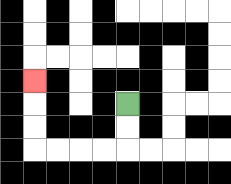{'start': '[5, 4]', 'end': '[1, 3]', 'path_directions': 'D,D,L,L,L,L,U,U,U', 'path_coordinates': '[[5, 4], [5, 5], [5, 6], [4, 6], [3, 6], [2, 6], [1, 6], [1, 5], [1, 4], [1, 3]]'}